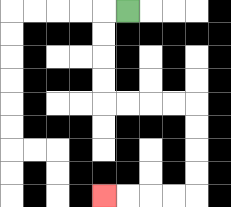{'start': '[5, 0]', 'end': '[4, 8]', 'path_directions': 'L,D,D,D,D,R,R,R,R,D,D,D,D,L,L,L,L', 'path_coordinates': '[[5, 0], [4, 0], [4, 1], [4, 2], [4, 3], [4, 4], [5, 4], [6, 4], [7, 4], [8, 4], [8, 5], [8, 6], [8, 7], [8, 8], [7, 8], [6, 8], [5, 8], [4, 8]]'}